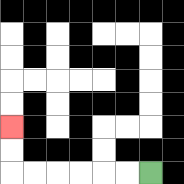{'start': '[6, 7]', 'end': '[0, 5]', 'path_directions': 'L,L,L,L,L,L,U,U', 'path_coordinates': '[[6, 7], [5, 7], [4, 7], [3, 7], [2, 7], [1, 7], [0, 7], [0, 6], [0, 5]]'}